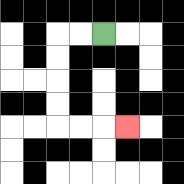{'start': '[4, 1]', 'end': '[5, 5]', 'path_directions': 'L,L,D,D,D,D,R,R,R', 'path_coordinates': '[[4, 1], [3, 1], [2, 1], [2, 2], [2, 3], [2, 4], [2, 5], [3, 5], [4, 5], [5, 5]]'}